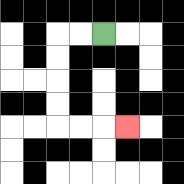{'start': '[4, 1]', 'end': '[5, 5]', 'path_directions': 'L,L,D,D,D,D,R,R,R', 'path_coordinates': '[[4, 1], [3, 1], [2, 1], [2, 2], [2, 3], [2, 4], [2, 5], [3, 5], [4, 5], [5, 5]]'}